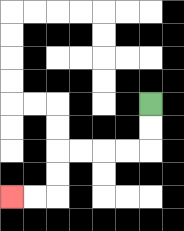{'start': '[6, 4]', 'end': '[0, 8]', 'path_directions': 'D,D,L,L,L,L,D,D,L,L', 'path_coordinates': '[[6, 4], [6, 5], [6, 6], [5, 6], [4, 6], [3, 6], [2, 6], [2, 7], [2, 8], [1, 8], [0, 8]]'}